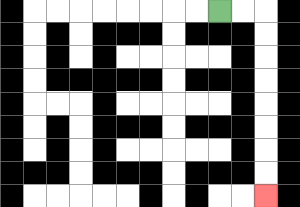{'start': '[9, 0]', 'end': '[11, 8]', 'path_directions': 'R,R,D,D,D,D,D,D,D,D', 'path_coordinates': '[[9, 0], [10, 0], [11, 0], [11, 1], [11, 2], [11, 3], [11, 4], [11, 5], [11, 6], [11, 7], [11, 8]]'}